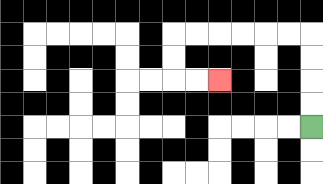{'start': '[13, 5]', 'end': '[9, 3]', 'path_directions': 'U,U,U,U,L,L,L,L,L,L,D,D,R,R', 'path_coordinates': '[[13, 5], [13, 4], [13, 3], [13, 2], [13, 1], [12, 1], [11, 1], [10, 1], [9, 1], [8, 1], [7, 1], [7, 2], [7, 3], [8, 3], [9, 3]]'}